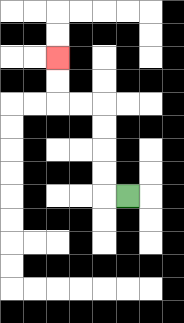{'start': '[5, 8]', 'end': '[2, 2]', 'path_directions': 'L,U,U,U,U,L,L,U,U', 'path_coordinates': '[[5, 8], [4, 8], [4, 7], [4, 6], [4, 5], [4, 4], [3, 4], [2, 4], [2, 3], [2, 2]]'}